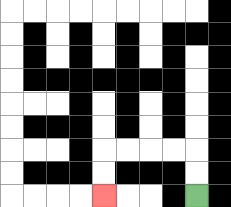{'start': '[8, 8]', 'end': '[4, 8]', 'path_directions': 'U,U,L,L,L,L,D,D', 'path_coordinates': '[[8, 8], [8, 7], [8, 6], [7, 6], [6, 6], [5, 6], [4, 6], [4, 7], [4, 8]]'}